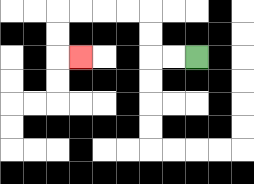{'start': '[8, 2]', 'end': '[3, 2]', 'path_directions': 'L,L,U,U,L,L,L,L,D,D,R', 'path_coordinates': '[[8, 2], [7, 2], [6, 2], [6, 1], [6, 0], [5, 0], [4, 0], [3, 0], [2, 0], [2, 1], [2, 2], [3, 2]]'}